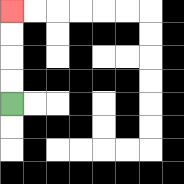{'start': '[0, 4]', 'end': '[0, 0]', 'path_directions': 'U,U,U,U', 'path_coordinates': '[[0, 4], [0, 3], [0, 2], [0, 1], [0, 0]]'}